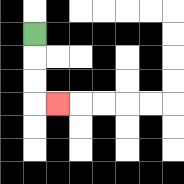{'start': '[1, 1]', 'end': '[2, 4]', 'path_directions': 'D,D,D,R', 'path_coordinates': '[[1, 1], [1, 2], [1, 3], [1, 4], [2, 4]]'}